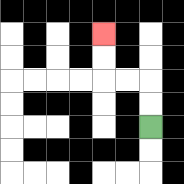{'start': '[6, 5]', 'end': '[4, 1]', 'path_directions': 'U,U,L,L,U,U', 'path_coordinates': '[[6, 5], [6, 4], [6, 3], [5, 3], [4, 3], [4, 2], [4, 1]]'}